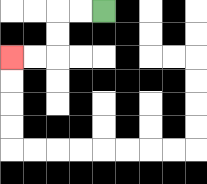{'start': '[4, 0]', 'end': '[0, 2]', 'path_directions': 'L,L,D,D,L,L', 'path_coordinates': '[[4, 0], [3, 0], [2, 0], [2, 1], [2, 2], [1, 2], [0, 2]]'}